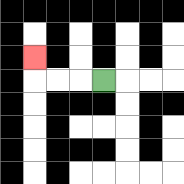{'start': '[4, 3]', 'end': '[1, 2]', 'path_directions': 'L,L,L,U', 'path_coordinates': '[[4, 3], [3, 3], [2, 3], [1, 3], [1, 2]]'}